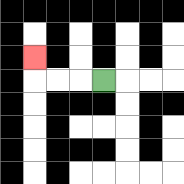{'start': '[4, 3]', 'end': '[1, 2]', 'path_directions': 'L,L,L,U', 'path_coordinates': '[[4, 3], [3, 3], [2, 3], [1, 3], [1, 2]]'}